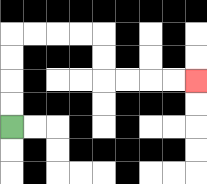{'start': '[0, 5]', 'end': '[8, 3]', 'path_directions': 'U,U,U,U,R,R,R,R,D,D,R,R,R,R', 'path_coordinates': '[[0, 5], [0, 4], [0, 3], [0, 2], [0, 1], [1, 1], [2, 1], [3, 1], [4, 1], [4, 2], [4, 3], [5, 3], [6, 3], [7, 3], [8, 3]]'}